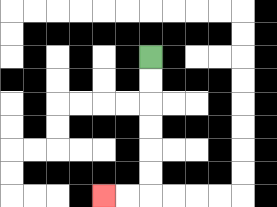{'start': '[6, 2]', 'end': '[4, 8]', 'path_directions': 'D,D,D,D,D,D,L,L', 'path_coordinates': '[[6, 2], [6, 3], [6, 4], [6, 5], [6, 6], [6, 7], [6, 8], [5, 8], [4, 8]]'}